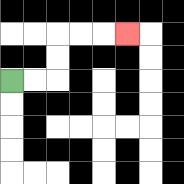{'start': '[0, 3]', 'end': '[5, 1]', 'path_directions': 'R,R,U,U,R,R,R', 'path_coordinates': '[[0, 3], [1, 3], [2, 3], [2, 2], [2, 1], [3, 1], [4, 1], [5, 1]]'}